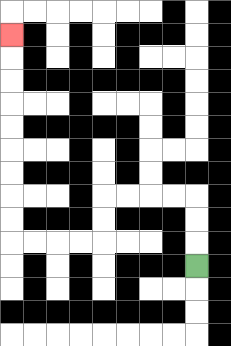{'start': '[8, 11]', 'end': '[0, 1]', 'path_directions': 'U,U,U,L,L,L,L,D,D,L,L,L,L,U,U,U,U,U,U,U,U,U', 'path_coordinates': '[[8, 11], [8, 10], [8, 9], [8, 8], [7, 8], [6, 8], [5, 8], [4, 8], [4, 9], [4, 10], [3, 10], [2, 10], [1, 10], [0, 10], [0, 9], [0, 8], [0, 7], [0, 6], [0, 5], [0, 4], [0, 3], [0, 2], [0, 1]]'}